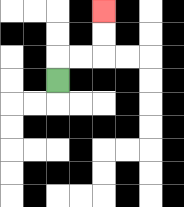{'start': '[2, 3]', 'end': '[4, 0]', 'path_directions': 'U,R,R,U,U', 'path_coordinates': '[[2, 3], [2, 2], [3, 2], [4, 2], [4, 1], [4, 0]]'}